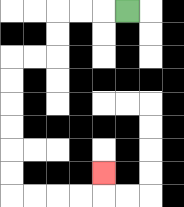{'start': '[5, 0]', 'end': '[4, 7]', 'path_directions': 'L,L,L,D,D,L,L,D,D,D,D,D,D,R,R,R,R,U', 'path_coordinates': '[[5, 0], [4, 0], [3, 0], [2, 0], [2, 1], [2, 2], [1, 2], [0, 2], [0, 3], [0, 4], [0, 5], [0, 6], [0, 7], [0, 8], [1, 8], [2, 8], [3, 8], [4, 8], [4, 7]]'}